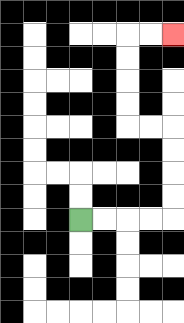{'start': '[3, 9]', 'end': '[7, 1]', 'path_directions': 'R,R,R,R,U,U,U,U,L,L,U,U,U,U,R,R', 'path_coordinates': '[[3, 9], [4, 9], [5, 9], [6, 9], [7, 9], [7, 8], [7, 7], [7, 6], [7, 5], [6, 5], [5, 5], [5, 4], [5, 3], [5, 2], [5, 1], [6, 1], [7, 1]]'}